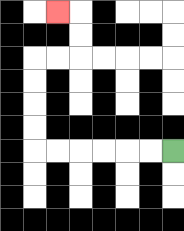{'start': '[7, 6]', 'end': '[2, 0]', 'path_directions': 'L,L,L,L,L,L,U,U,U,U,R,R,U,U,L', 'path_coordinates': '[[7, 6], [6, 6], [5, 6], [4, 6], [3, 6], [2, 6], [1, 6], [1, 5], [1, 4], [1, 3], [1, 2], [2, 2], [3, 2], [3, 1], [3, 0], [2, 0]]'}